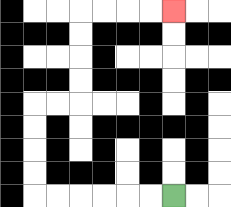{'start': '[7, 8]', 'end': '[7, 0]', 'path_directions': 'L,L,L,L,L,L,U,U,U,U,R,R,U,U,U,U,R,R,R,R', 'path_coordinates': '[[7, 8], [6, 8], [5, 8], [4, 8], [3, 8], [2, 8], [1, 8], [1, 7], [1, 6], [1, 5], [1, 4], [2, 4], [3, 4], [3, 3], [3, 2], [3, 1], [3, 0], [4, 0], [5, 0], [6, 0], [7, 0]]'}